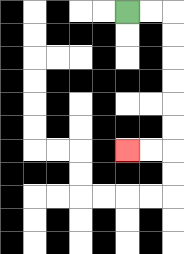{'start': '[5, 0]', 'end': '[5, 6]', 'path_directions': 'R,R,D,D,D,D,D,D,L,L', 'path_coordinates': '[[5, 0], [6, 0], [7, 0], [7, 1], [7, 2], [7, 3], [7, 4], [7, 5], [7, 6], [6, 6], [5, 6]]'}